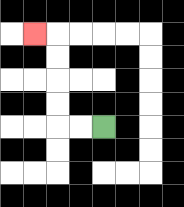{'start': '[4, 5]', 'end': '[1, 1]', 'path_directions': 'L,L,U,U,U,U,L', 'path_coordinates': '[[4, 5], [3, 5], [2, 5], [2, 4], [2, 3], [2, 2], [2, 1], [1, 1]]'}